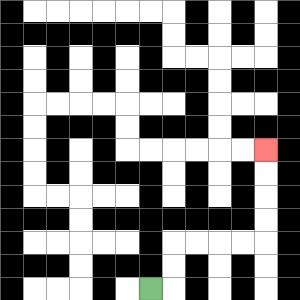{'start': '[6, 12]', 'end': '[11, 6]', 'path_directions': 'R,U,U,R,R,R,R,U,U,U,U', 'path_coordinates': '[[6, 12], [7, 12], [7, 11], [7, 10], [8, 10], [9, 10], [10, 10], [11, 10], [11, 9], [11, 8], [11, 7], [11, 6]]'}